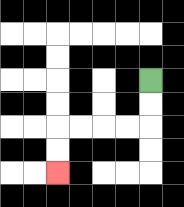{'start': '[6, 3]', 'end': '[2, 7]', 'path_directions': 'D,D,L,L,L,L,D,D', 'path_coordinates': '[[6, 3], [6, 4], [6, 5], [5, 5], [4, 5], [3, 5], [2, 5], [2, 6], [2, 7]]'}